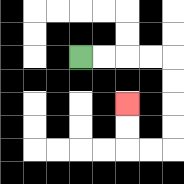{'start': '[3, 2]', 'end': '[5, 4]', 'path_directions': 'R,R,R,R,D,D,D,D,L,L,U,U', 'path_coordinates': '[[3, 2], [4, 2], [5, 2], [6, 2], [7, 2], [7, 3], [7, 4], [7, 5], [7, 6], [6, 6], [5, 6], [5, 5], [5, 4]]'}